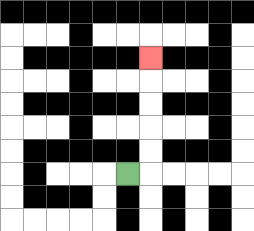{'start': '[5, 7]', 'end': '[6, 2]', 'path_directions': 'R,U,U,U,U,U', 'path_coordinates': '[[5, 7], [6, 7], [6, 6], [6, 5], [6, 4], [6, 3], [6, 2]]'}